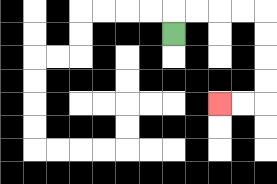{'start': '[7, 1]', 'end': '[9, 4]', 'path_directions': 'U,R,R,R,R,D,D,D,D,L,L', 'path_coordinates': '[[7, 1], [7, 0], [8, 0], [9, 0], [10, 0], [11, 0], [11, 1], [11, 2], [11, 3], [11, 4], [10, 4], [9, 4]]'}